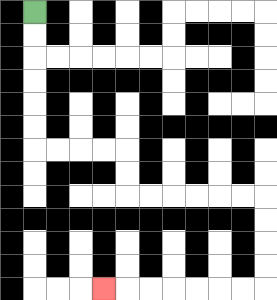{'start': '[1, 0]', 'end': '[4, 12]', 'path_directions': 'D,D,D,D,D,D,R,R,R,R,D,D,R,R,R,R,R,R,D,D,D,D,L,L,L,L,L,L,L', 'path_coordinates': '[[1, 0], [1, 1], [1, 2], [1, 3], [1, 4], [1, 5], [1, 6], [2, 6], [3, 6], [4, 6], [5, 6], [5, 7], [5, 8], [6, 8], [7, 8], [8, 8], [9, 8], [10, 8], [11, 8], [11, 9], [11, 10], [11, 11], [11, 12], [10, 12], [9, 12], [8, 12], [7, 12], [6, 12], [5, 12], [4, 12]]'}